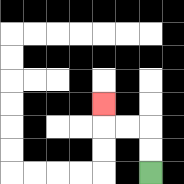{'start': '[6, 7]', 'end': '[4, 4]', 'path_directions': 'U,U,L,L,U', 'path_coordinates': '[[6, 7], [6, 6], [6, 5], [5, 5], [4, 5], [4, 4]]'}